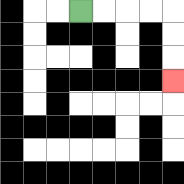{'start': '[3, 0]', 'end': '[7, 3]', 'path_directions': 'R,R,R,R,D,D,D', 'path_coordinates': '[[3, 0], [4, 0], [5, 0], [6, 0], [7, 0], [7, 1], [7, 2], [7, 3]]'}